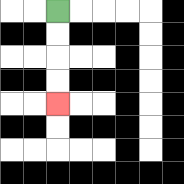{'start': '[2, 0]', 'end': '[2, 4]', 'path_directions': 'D,D,D,D', 'path_coordinates': '[[2, 0], [2, 1], [2, 2], [2, 3], [2, 4]]'}